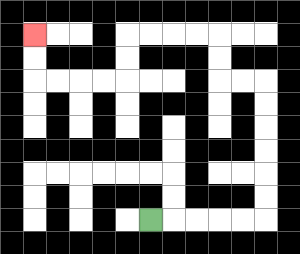{'start': '[6, 9]', 'end': '[1, 1]', 'path_directions': 'R,R,R,R,R,U,U,U,U,U,U,L,L,U,U,L,L,L,L,D,D,L,L,L,L,U,U', 'path_coordinates': '[[6, 9], [7, 9], [8, 9], [9, 9], [10, 9], [11, 9], [11, 8], [11, 7], [11, 6], [11, 5], [11, 4], [11, 3], [10, 3], [9, 3], [9, 2], [9, 1], [8, 1], [7, 1], [6, 1], [5, 1], [5, 2], [5, 3], [4, 3], [3, 3], [2, 3], [1, 3], [1, 2], [1, 1]]'}